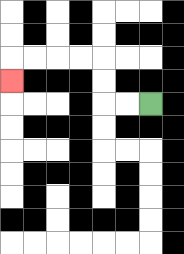{'start': '[6, 4]', 'end': '[0, 3]', 'path_directions': 'L,L,U,U,L,L,L,L,D', 'path_coordinates': '[[6, 4], [5, 4], [4, 4], [4, 3], [4, 2], [3, 2], [2, 2], [1, 2], [0, 2], [0, 3]]'}